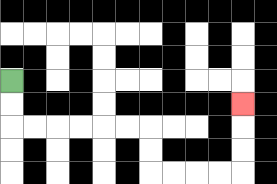{'start': '[0, 3]', 'end': '[10, 4]', 'path_directions': 'D,D,R,R,R,R,R,R,D,D,R,R,R,R,U,U,U', 'path_coordinates': '[[0, 3], [0, 4], [0, 5], [1, 5], [2, 5], [3, 5], [4, 5], [5, 5], [6, 5], [6, 6], [6, 7], [7, 7], [8, 7], [9, 7], [10, 7], [10, 6], [10, 5], [10, 4]]'}